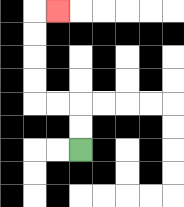{'start': '[3, 6]', 'end': '[2, 0]', 'path_directions': 'U,U,L,L,U,U,U,U,R', 'path_coordinates': '[[3, 6], [3, 5], [3, 4], [2, 4], [1, 4], [1, 3], [1, 2], [1, 1], [1, 0], [2, 0]]'}